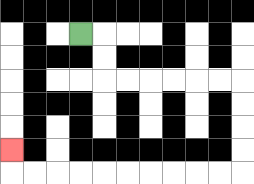{'start': '[3, 1]', 'end': '[0, 6]', 'path_directions': 'R,D,D,R,R,R,R,R,R,D,D,D,D,L,L,L,L,L,L,L,L,L,L,U', 'path_coordinates': '[[3, 1], [4, 1], [4, 2], [4, 3], [5, 3], [6, 3], [7, 3], [8, 3], [9, 3], [10, 3], [10, 4], [10, 5], [10, 6], [10, 7], [9, 7], [8, 7], [7, 7], [6, 7], [5, 7], [4, 7], [3, 7], [2, 7], [1, 7], [0, 7], [0, 6]]'}